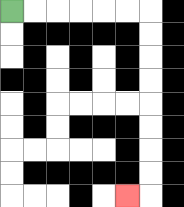{'start': '[0, 0]', 'end': '[5, 8]', 'path_directions': 'R,R,R,R,R,R,D,D,D,D,D,D,D,D,L', 'path_coordinates': '[[0, 0], [1, 0], [2, 0], [3, 0], [4, 0], [5, 0], [6, 0], [6, 1], [6, 2], [6, 3], [6, 4], [6, 5], [6, 6], [6, 7], [6, 8], [5, 8]]'}